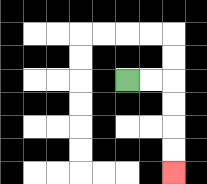{'start': '[5, 3]', 'end': '[7, 7]', 'path_directions': 'R,R,D,D,D,D', 'path_coordinates': '[[5, 3], [6, 3], [7, 3], [7, 4], [7, 5], [7, 6], [7, 7]]'}